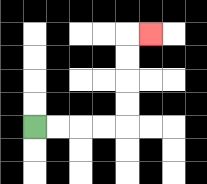{'start': '[1, 5]', 'end': '[6, 1]', 'path_directions': 'R,R,R,R,U,U,U,U,R', 'path_coordinates': '[[1, 5], [2, 5], [3, 5], [4, 5], [5, 5], [5, 4], [5, 3], [5, 2], [5, 1], [6, 1]]'}